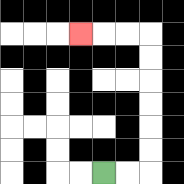{'start': '[4, 7]', 'end': '[3, 1]', 'path_directions': 'R,R,U,U,U,U,U,U,L,L,L', 'path_coordinates': '[[4, 7], [5, 7], [6, 7], [6, 6], [6, 5], [6, 4], [6, 3], [6, 2], [6, 1], [5, 1], [4, 1], [3, 1]]'}